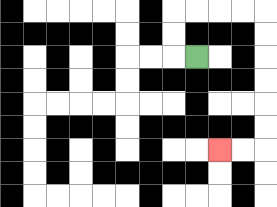{'start': '[8, 2]', 'end': '[9, 6]', 'path_directions': 'L,U,U,R,R,R,R,D,D,D,D,D,D,L,L', 'path_coordinates': '[[8, 2], [7, 2], [7, 1], [7, 0], [8, 0], [9, 0], [10, 0], [11, 0], [11, 1], [11, 2], [11, 3], [11, 4], [11, 5], [11, 6], [10, 6], [9, 6]]'}